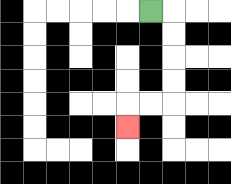{'start': '[6, 0]', 'end': '[5, 5]', 'path_directions': 'R,D,D,D,D,L,L,D', 'path_coordinates': '[[6, 0], [7, 0], [7, 1], [7, 2], [7, 3], [7, 4], [6, 4], [5, 4], [5, 5]]'}